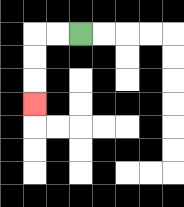{'start': '[3, 1]', 'end': '[1, 4]', 'path_directions': 'L,L,D,D,D', 'path_coordinates': '[[3, 1], [2, 1], [1, 1], [1, 2], [1, 3], [1, 4]]'}